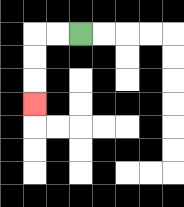{'start': '[3, 1]', 'end': '[1, 4]', 'path_directions': 'L,L,D,D,D', 'path_coordinates': '[[3, 1], [2, 1], [1, 1], [1, 2], [1, 3], [1, 4]]'}